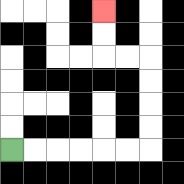{'start': '[0, 6]', 'end': '[4, 0]', 'path_directions': 'R,R,R,R,R,R,U,U,U,U,L,L,U,U', 'path_coordinates': '[[0, 6], [1, 6], [2, 6], [3, 6], [4, 6], [5, 6], [6, 6], [6, 5], [6, 4], [6, 3], [6, 2], [5, 2], [4, 2], [4, 1], [4, 0]]'}